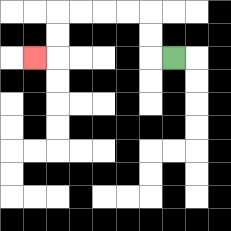{'start': '[7, 2]', 'end': '[1, 2]', 'path_directions': 'L,U,U,L,L,L,L,D,D,L', 'path_coordinates': '[[7, 2], [6, 2], [6, 1], [6, 0], [5, 0], [4, 0], [3, 0], [2, 0], [2, 1], [2, 2], [1, 2]]'}